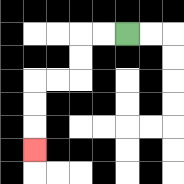{'start': '[5, 1]', 'end': '[1, 6]', 'path_directions': 'L,L,D,D,L,L,D,D,D', 'path_coordinates': '[[5, 1], [4, 1], [3, 1], [3, 2], [3, 3], [2, 3], [1, 3], [1, 4], [1, 5], [1, 6]]'}